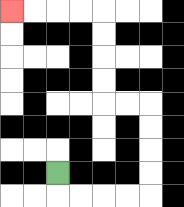{'start': '[2, 7]', 'end': '[0, 0]', 'path_directions': 'D,R,R,R,R,U,U,U,U,L,L,U,U,U,U,L,L,L,L', 'path_coordinates': '[[2, 7], [2, 8], [3, 8], [4, 8], [5, 8], [6, 8], [6, 7], [6, 6], [6, 5], [6, 4], [5, 4], [4, 4], [4, 3], [4, 2], [4, 1], [4, 0], [3, 0], [2, 0], [1, 0], [0, 0]]'}